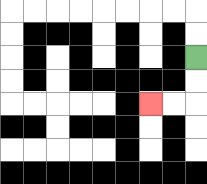{'start': '[8, 2]', 'end': '[6, 4]', 'path_directions': 'D,D,L,L', 'path_coordinates': '[[8, 2], [8, 3], [8, 4], [7, 4], [6, 4]]'}